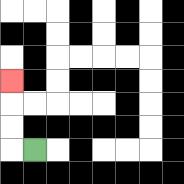{'start': '[1, 6]', 'end': '[0, 3]', 'path_directions': 'L,U,U,U', 'path_coordinates': '[[1, 6], [0, 6], [0, 5], [0, 4], [0, 3]]'}